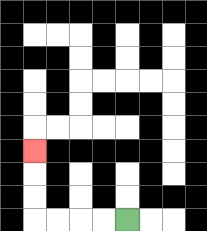{'start': '[5, 9]', 'end': '[1, 6]', 'path_directions': 'L,L,L,L,U,U,U', 'path_coordinates': '[[5, 9], [4, 9], [3, 9], [2, 9], [1, 9], [1, 8], [1, 7], [1, 6]]'}